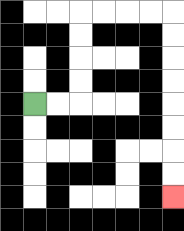{'start': '[1, 4]', 'end': '[7, 8]', 'path_directions': 'R,R,U,U,U,U,R,R,R,R,D,D,D,D,D,D,D,D', 'path_coordinates': '[[1, 4], [2, 4], [3, 4], [3, 3], [3, 2], [3, 1], [3, 0], [4, 0], [5, 0], [6, 0], [7, 0], [7, 1], [7, 2], [7, 3], [7, 4], [7, 5], [7, 6], [7, 7], [7, 8]]'}